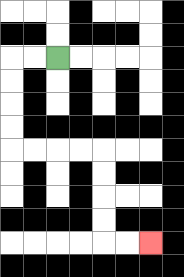{'start': '[2, 2]', 'end': '[6, 10]', 'path_directions': 'L,L,D,D,D,D,R,R,R,R,D,D,D,D,R,R', 'path_coordinates': '[[2, 2], [1, 2], [0, 2], [0, 3], [0, 4], [0, 5], [0, 6], [1, 6], [2, 6], [3, 6], [4, 6], [4, 7], [4, 8], [4, 9], [4, 10], [5, 10], [6, 10]]'}